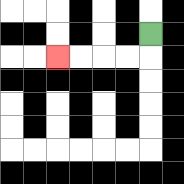{'start': '[6, 1]', 'end': '[2, 2]', 'path_directions': 'D,L,L,L,L', 'path_coordinates': '[[6, 1], [6, 2], [5, 2], [4, 2], [3, 2], [2, 2]]'}